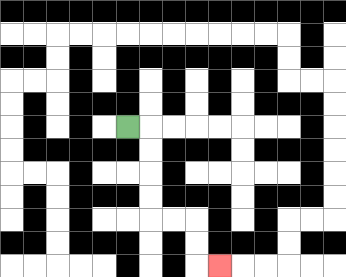{'start': '[5, 5]', 'end': '[9, 11]', 'path_directions': 'R,D,D,D,D,R,R,D,D,R', 'path_coordinates': '[[5, 5], [6, 5], [6, 6], [6, 7], [6, 8], [6, 9], [7, 9], [8, 9], [8, 10], [8, 11], [9, 11]]'}